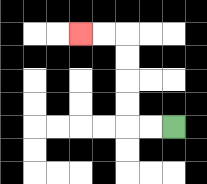{'start': '[7, 5]', 'end': '[3, 1]', 'path_directions': 'L,L,U,U,U,U,L,L', 'path_coordinates': '[[7, 5], [6, 5], [5, 5], [5, 4], [5, 3], [5, 2], [5, 1], [4, 1], [3, 1]]'}